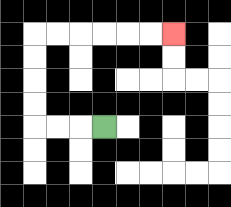{'start': '[4, 5]', 'end': '[7, 1]', 'path_directions': 'L,L,L,U,U,U,U,R,R,R,R,R,R', 'path_coordinates': '[[4, 5], [3, 5], [2, 5], [1, 5], [1, 4], [1, 3], [1, 2], [1, 1], [2, 1], [3, 1], [4, 1], [5, 1], [6, 1], [7, 1]]'}